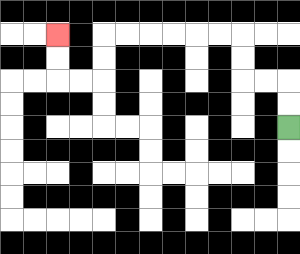{'start': '[12, 5]', 'end': '[2, 1]', 'path_directions': 'U,U,L,L,U,U,L,L,L,L,L,L,D,D,L,L,U,U', 'path_coordinates': '[[12, 5], [12, 4], [12, 3], [11, 3], [10, 3], [10, 2], [10, 1], [9, 1], [8, 1], [7, 1], [6, 1], [5, 1], [4, 1], [4, 2], [4, 3], [3, 3], [2, 3], [2, 2], [2, 1]]'}